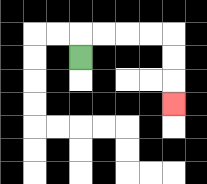{'start': '[3, 2]', 'end': '[7, 4]', 'path_directions': 'U,R,R,R,R,D,D,D', 'path_coordinates': '[[3, 2], [3, 1], [4, 1], [5, 1], [6, 1], [7, 1], [7, 2], [7, 3], [7, 4]]'}